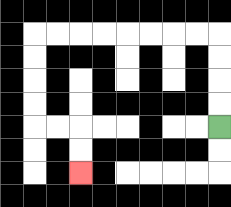{'start': '[9, 5]', 'end': '[3, 7]', 'path_directions': 'U,U,U,U,L,L,L,L,L,L,L,L,D,D,D,D,R,R,D,D', 'path_coordinates': '[[9, 5], [9, 4], [9, 3], [9, 2], [9, 1], [8, 1], [7, 1], [6, 1], [5, 1], [4, 1], [3, 1], [2, 1], [1, 1], [1, 2], [1, 3], [1, 4], [1, 5], [2, 5], [3, 5], [3, 6], [3, 7]]'}